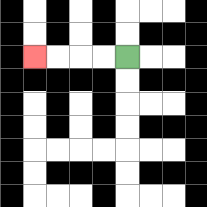{'start': '[5, 2]', 'end': '[1, 2]', 'path_directions': 'L,L,L,L', 'path_coordinates': '[[5, 2], [4, 2], [3, 2], [2, 2], [1, 2]]'}